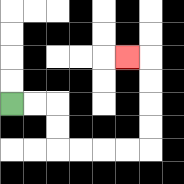{'start': '[0, 4]', 'end': '[5, 2]', 'path_directions': 'R,R,D,D,R,R,R,R,U,U,U,U,L', 'path_coordinates': '[[0, 4], [1, 4], [2, 4], [2, 5], [2, 6], [3, 6], [4, 6], [5, 6], [6, 6], [6, 5], [6, 4], [6, 3], [6, 2], [5, 2]]'}